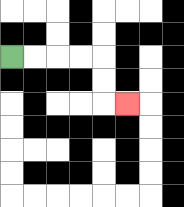{'start': '[0, 2]', 'end': '[5, 4]', 'path_directions': 'R,R,R,R,D,D,R', 'path_coordinates': '[[0, 2], [1, 2], [2, 2], [3, 2], [4, 2], [4, 3], [4, 4], [5, 4]]'}